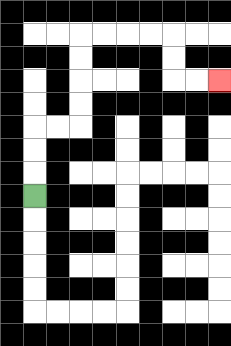{'start': '[1, 8]', 'end': '[9, 3]', 'path_directions': 'U,U,U,R,R,U,U,U,U,R,R,R,R,D,D,R,R', 'path_coordinates': '[[1, 8], [1, 7], [1, 6], [1, 5], [2, 5], [3, 5], [3, 4], [3, 3], [3, 2], [3, 1], [4, 1], [5, 1], [6, 1], [7, 1], [7, 2], [7, 3], [8, 3], [9, 3]]'}